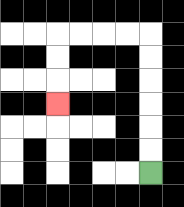{'start': '[6, 7]', 'end': '[2, 4]', 'path_directions': 'U,U,U,U,U,U,L,L,L,L,D,D,D', 'path_coordinates': '[[6, 7], [6, 6], [6, 5], [6, 4], [6, 3], [6, 2], [6, 1], [5, 1], [4, 1], [3, 1], [2, 1], [2, 2], [2, 3], [2, 4]]'}